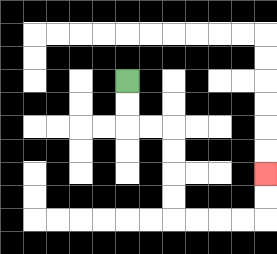{'start': '[5, 3]', 'end': '[11, 7]', 'path_directions': 'D,D,R,R,D,D,D,D,R,R,R,R,U,U', 'path_coordinates': '[[5, 3], [5, 4], [5, 5], [6, 5], [7, 5], [7, 6], [7, 7], [7, 8], [7, 9], [8, 9], [9, 9], [10, 9], [11, 9], [11, 8], [11, 7]]'}